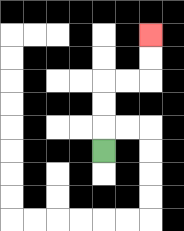{'start': '[4, 6]', 'end': '[6, 1]', 'path_directions': 'U,U,U,R,R,U,U', 'path_coordinates': '[[4, 6], [4, 5], [4, 4], [4, 3], [5, 3], [6, 3], [6, 2], [6, 1]]'}